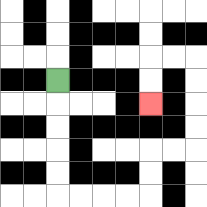{'start': '[2, 3]', 'end': '[6, 4]', 'path_directions': 'D,D,D,D,D,R,R,R,R,U,U,R,R,U,U,U,U,L,L,D,D', 'path_coordinates': '[[2, 3], [2, 4], [2, 5], [2, 6], [2, 7], [2, 8], [3, 8], [4, 8], [5, 8], [6, 8], [6, 7], [6, 6], [7, 6], [8, 6], [8, 5], [8, 4], [8, 3], [8, 2], [7, 2], [6, 2], [6, 3], [6, 4]]'}